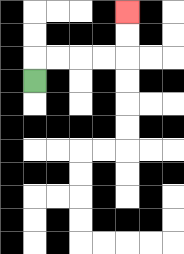{'start': '[1, 3]', 'end': '[5, 0]', 'path_directions': 'U,R,R,R,R,U,U', 'path_coordinates': '[[1, 3], [1, 2], [2, 2], [3, 2], [4, 2], [5, 2], [5, 1], [5, 0]]'}